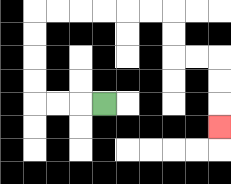{'start': '[4, 4]', 'end': '[9, 5]', 'path_directions': 'L,L,L,U,U,U,U,R,R,R,R,R,R,D,D,R,R,D,D,D', 'path_coordinates': '[[4, 4], [3, 4], [2, 4], [1, 4], [1, 3], [1, 2], [1, 1], [1, 0], [2, 0], [3, 0], [4, 0], [5, 0], [6, 0], [7, 0], [7, 1], [7, 2], [8, 2], [9, 2], [9, 3], [9, 4], [9, 5]]'}